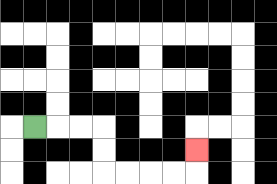{'start': '[1, 5]', 'end': '[8, 6]', 'path_directions': 'R,R,R,D,D,R,R,R,R,U', 'path_coordinates': '[[1, 5], [2, 5], [3, 5], [4, 5], [4, 6], [4, 7], [5, 7], [6, 7], [7, 7], [8, 7], [8, 6]]'}